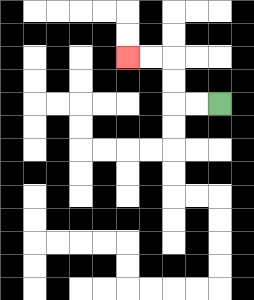{'start': '[9, 4]', 'end': '[5, 2]', 'path_directions': 'L,L,U,U,L,L', 'path_coordinates': '[[9, 4], [8, 4], [7, 4], [7, 3], [7, 2], [6, 2], [5, 2]]'}